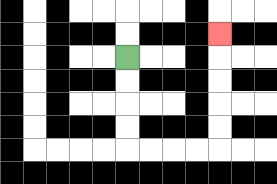{'start': '[5, 2]', 'end': '[9, 1]', 'path_directions': 'D,D,D,D,R,R,R,R,U,U,U,U,U', 'path_coordinates': '[[5, 2], [5, 3], [5, 4], [5, 5], [5, 6], [6, 6], [7, 6], [8, 6], [9, 6], [9, 5], [9, 4], [9, 3], [9, 2], [9, 1]]'}